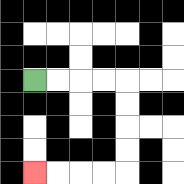{'start': '[1, 3]', 'end': '[1, 7]', 'path_directions': 'R,R,R,R,D,D,D,D,L,L,L,L', 'path_coordinates': '[[1, 3], [2, 3], [3, 3], [4, 3], [5, 3], [5, 4], [5, 5], [5, 6], [5, 7], [4, 7], [3, 7], [2, 7], [1, 7]]'}